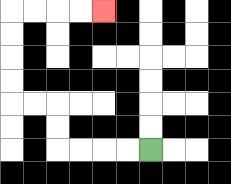{'start': '[6, 6]', 'end': '[4, 0]', 'path_directions': 'L,L,L,L,U,U,L,L,U,U,U,U,R,R,R,R', 'path_coordinates': '[[6, 6], [5, 6], [4, 6], [3, 6], [2, 6], [2, 5], [2, 4], [1, 4], [0, 4], [0, 3], [0, 2], [0, 1], [0, 0], [1, 0], [2, 0], [3, 0], [4, 0]]'}